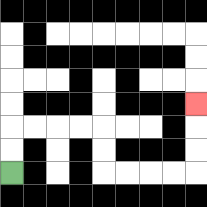{'start': '[0, 7]', 'end': '[8, 4]', 'path_directions': 'U,U,R,R,R,R,D,D,R,R,R,R,U,U,U', 'path_coordinates': '[[0, 7], [0, 6], [0, 5], [1, 5], [2, 5], [3, 5], [4, 5], [4, 6], [4, 7], [5, 7], [6, 7], [7, 7], [8, 7], [8, 6], [8, 5], [8, 4]]'}